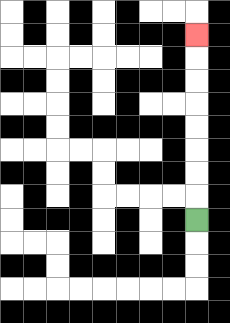{'start': '[8, 9]', 'end': '[8, 1]', 'path_directions': 'U,U,U,U,U,U,U,U', 'path_coordinates': '[[8, 9], [8, 8], [8, 7], [8, 6], [8, 5], [8, 4], [8, 3], [8, 2], [8, 1]]'}